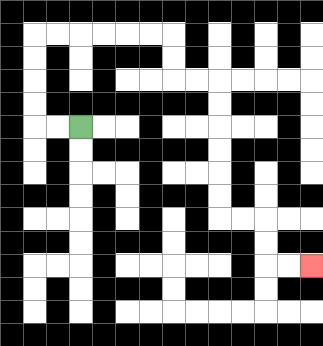{'start': '[3, 5]', 'end': '[13, 11]', 'path_directions': 'L,L,U,U,U,U,R,R,R,R,R,R,D,D,R,R,D,D,D,D,D,D,R,R,D,D,R,R', 'path_coordinates': '[[3, 5], [2, 5], [1, 5], [1, 4], [1, 3], [1, 2], [1, 1], [2, 1], [3, 1], [4, 1], [5, 1], [6, 1], [7, 1], [7, 2], [7, 3], [8, 3], [9, 3], [9, 4], [9, 5], [9, 6], [9, 7], [9, 8], [9, 9], [10, 9], [11, 9], [11, 10], [11, 11], [12, 11], [13, 11]]'}